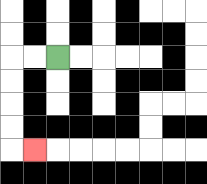{'start': '[2, 2]', 'end': '[1, 6]', 'path_directions': 'L,L,D,D,D,D,R', 'path_coordinates': '[[2, 2], [1, 2], [0, 2], [0, 3], [0, 4], [0, 5], [0, 6], [1, 6]]'}